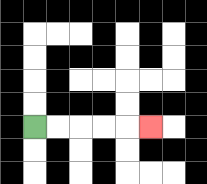{'start': '[1, 5]', 'end': '[6, 5]', 'path_directions': 'R,R,R,R,R', 'path_coordinates': '[[1, 5], [2, 5], [3, 5], [4, 5], [5, 5], [6, 5]]'}